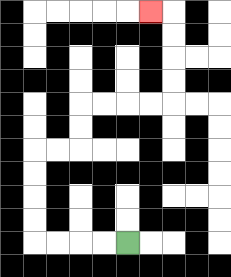{'start': '[5, 10]', 'end': '[6, 0]', 'path_directions': 'L,L,L,L,U,U,U,U,R,R,U,U,R,R,R,R,U,U,U,U,L', 'path_coordinates': '[[5, 10], [4, 10], [3, 10], [2, 10], [1, 10], [1, 9], [1, 8], [1, 7], [1, 6], [2, 6], [3, 6], [3, 5], [3, 4], [4, 4], [5, 4], [6, 4], [7, 4], [7, 3], [7, 2], [7, 1], [7, 0], [6, 0]]'}